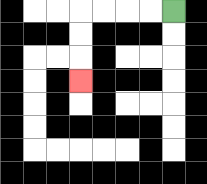{'start': '[7, 0]', 'end': '[3, 3]', 'path_directions': 'L,L,L,L,D,D,D', 'path_coordinates': '[[7, 0], [6, 0], [5, 0], [4, 0], [3, 0], [3, 1], [3, 2], [3, 3]]'}